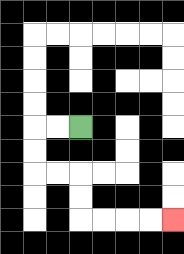{'start': '[3, 5]', 'end': '[7, 9]', 'path_directions': 'L,L,D,D,R,R,D,D,R,R,R,R', 'path_coordinates': '[[3, 5], [2, 5], [1, 5], [1, 6], [1, 7], [2, 7], [3, 7], [3, 8], [3, 9], [4, 9], [5, 9], [6, 9], [7, 9]]'}